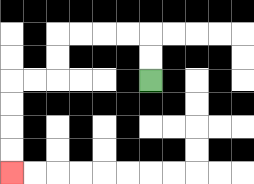{'start': '[6, 3]', 'end': '[0, 7]', 'path_directions': 'U,U,L,L,L,L,D,D,L,L,D,D,D,D', 'path_coordinates': '[[6, 3], [6, 2], [6, 1], [5, 1], [4, 1], [3, 1], [2, 1], [2, 2], [2, 3], [1, 3], [0, 3], [0, 4], [0, 5], [0, 6], [0, 7]]'}